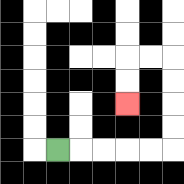{'start': '[2, 6]', 'end': '[5, 4]', 'path_directions': 'R,R,R,R,R,U,U,U,U,L,L,D,D', 'path_coordinates': '[[2, 6], [3, 6], [4, 6], [5, 6], [6, 6], [7, 6], [7, 5], [7, 4], [7, 3], [7, 2], [6, 2], [5, 2], [5, 3], [5, 4]]'}